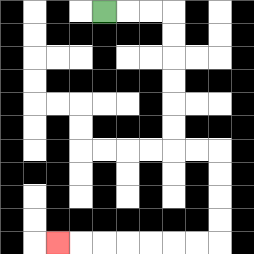{'start': '[4, 0]', 'end': '[2, 10]', 'path_directions': 'R,R,R,D,D,D,D,D,D,R,R,D,D,D,D,L,L,L,L,L,L,L', 'path_coordinates': '[[4, 0], [5, 0], [6, 0], [7, 0], [7, 1], [7, 2], [7, 3], [7, 4], [7, 5], [7, 6], [8, 6], [9, 6], [9, 7], [9, 8], [9, 9], [9, 10], [8, 10], [7, 10], [6, 10], [5, 10], [4, 10], [3, 10], [2, 10]]'}